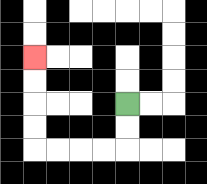{'start': '[5, 4]', 'end': '[1, 2]', 'path_directions': 'D,D,L,L,L,L,U,U,U,U', 'path_coordinates': '[[5, 4], [5, 5], [5, 6], [4, 6], [3, 6], [2, 6], [1, 6], [1, 5], [1, 4], [1, 3], [1, 2]]'}